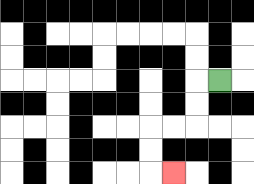{'start': '[9, 3]', 'end': '[7, 7]', 'path_directions': 'L,D,D,L,L,D,D,R', 'path_coordinates': '[[9, 3], [8, 3], [8, 4], [8, 5], [7, 5], [6, 5], [6, 6], [6, 7], [7, 7]]'}